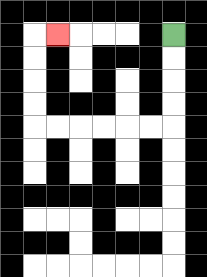{'start': '[7, 1]', 'end': '[2, 1]', 'path_directions': 'D,D,D,D,L,L,L,L,L,L,U,U,U,U,R', 'path_coordinates': '[[7, 1], [7, 2], [7, 3], [7, 4], [7, 5], [6, 5], [5, 5], [4, 5], [3, 5], [2, 5], [1, 5], [1, 4], [1, 3], [1, 2], [1, 1], [2, 1]]'}